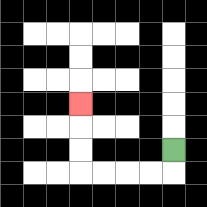{'start': '[7, 6]', 'end': '[3, 4]', 'path_directions': 'D,L,L,L,L,U,U,U', 'path_coordinates': '[[7, 6], [7, 7], [6, 7], [5, 7], [4, 7], [3, 7], [3, 6], [3, 5], [3, 4]]'}